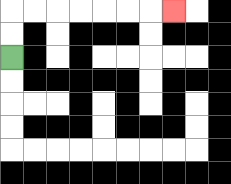{'start': '[0, 2]', 'end': '[7, 0]', 'path_directions': 'U,U,R,R,R,R,R,R,R', 'path_coordinates': '[[0, 2], [0, 1], [0, 0], [1, 0], [2, 0], [3, 0], [4, 0], [5, 0], [6, 0], [7, 0]]'}